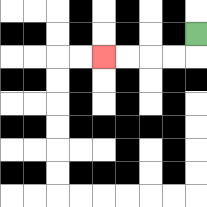{'start': '[8, 1]', 'end': '[4, 2]', 'path_directions': 'D,L,L,L,L', 'path_coordinates': '[[8, 1], [8, 2], [7, 2], [6, 2], [5, 2], [4, 2]]'}